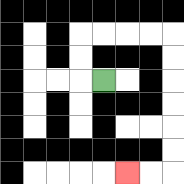{'start': '[4, 3]', 'end': '[5, 7]', 'path_directions': 'L,U,U,R,R,R,R,D,D,D,D,D,D,L,L', 'path_coordinates': '[[4, 3], [3, 3], [3, 2], [3, 1], [4, 1], [5, 1], [6, 1], [7, 1], [7, 2], [7, 3], [7, 4], [7, 5], [7, 6], [7, 7], [6, 7], [5, 7]]'}